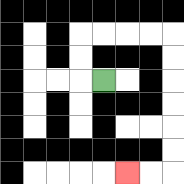{'start': '[4, 3]', 'end': '[5, 7]', 'path_directions': 'L,U,U,R,R,R,R,D,D,D,D,D,D,L,L', 'path_coordinates': '[[4, 3], [3, 3], [3, 2], [3, 1], [4, 1], [5, 1], [6, 1], [7, 1], [7, 2], [7, 3], [7, 4], [7, 5], [7, 6], [7, 7], [6, 7], [5, 7]]'}